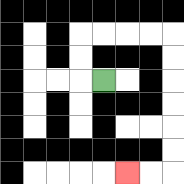{'start': '[4, 3]', 'end': '[5, 7]', 'path_directions': 'L,U,U,R,R,R,R,D,D,D,D,D,D,L,L', 'path_coordinates': '[[4, 3], [3, 3], [3, 2], [3, 1], [4, 1], [5, 1], [6, 1], [7, 1], [7, 2], [7, 3], [7, 4], [7, 5], [7, 6], [7, 7], [6, 7], [5, 7]]'}